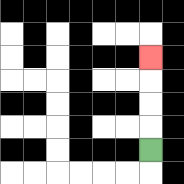{'start': '[6, 6]', 'end': '[6, 2]', 'path_directions': 'U,U,U,U', 'path_coordinates': '[[6, 6], [6, 5], [6, 4], [6, 3], [6, 2]]'}